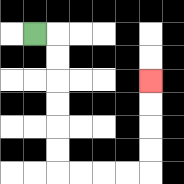{'start': '[1, 1]', 'end': '[6, 3]', 'path_directions': 'R,D,D,D,D,D,D,R,R,R,R,U,U,U,U', 'path_coordinates': '[[1, 1], [2, 1], [2, 2], [2, 3], [2, 4], [2, 5], [2, 6], [2, 7], [3, 7], [4, 7], [5, 7], [6, 7], [6, 6], [6, 5], [6, 4], [6, 3]]'}